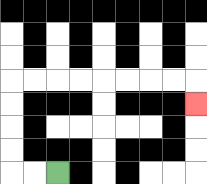{'start': '[2, 7]', 'end': '[8, 4]', 'path_directions': 'L,L,U,U,U,U,R,R,R,R,R,R,R,R,D', 'path_coordinates': '[[2, 7], [1, 7], [0, 7], [0, 6], [0, 5], [0, 4], [0, 3], [1, 3], [2, 3], [3, 3], [4, 3], [5, 3], [6, 3], [7, 3], [8, 3], [8, 4]]'}